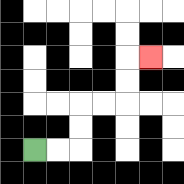{'start': '[1, 6]', 'end': '[6, 2]', 'path_directions': 'R,R,U,U,R,R,U,U,R', 'path_coordinates': '[[1, 6], [2, 6], [3, 6], [3, 5], [3, 4], [4, 4], [5, 4], [5, 3], [5, 2], [6, 2]]'}